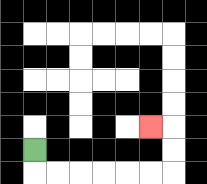{'start': '[1, 6]', 'end': '[6, 5]', 'path_directions': 'D,R,R,R,R,R,R,U,U,L', 'path_coordinates': '[[1, 6], [1, 7], [2, 7], [3, 7], [4, 7], [5, 7], [6, 7], [7, 7], [7, 6], [7, 5], [6, 5]]'}